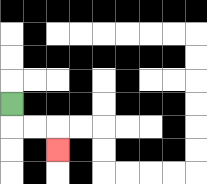{'start': '[0, 4]', 'end': '[2, 6]', 'path_directions': 'D,R,R,D', 'path_coordinates': '[[0, 4], [0, 5], [1, 5], [2, 5], [2, 6]]'}